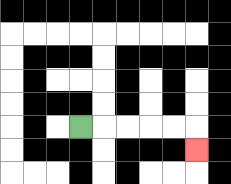{'start': '[3, 5]', 'end': '[8, 6]', 'path_directions': 'R,R,R,R,R,D', 'path_coordinates': '[[3, 5], [4, 5], [5, 5], [6, 5], [7, 5], [8, 5], [8, 6]]'}